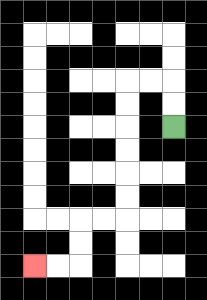{'start': '[7, 5]', 'end': '[1, 11]', 'path_directions': 'U,U,L,L,D,D,D,D,D,D,L,L,D,D,L,L', 'path_coordinates': '[[7, 5], [7, 4], [7, 3], [6, 3], [5, 3], [5, 4], [5, 5], [5, 6], [5, 7], [5, 8], [5, 9], [4, 9], [3, 9], [3, 10], [3, 11], [2, 11], [1, 11]]'}